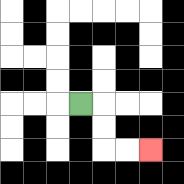{'start': '[3, 4]', 'end': '[6, 6]', 'path_directions': 'R,D,D,R,R', 'path_coordinates': '[[3, 4], [4, 4], [4, 5], [4, 6], [5, 6], [6, 6]]'}